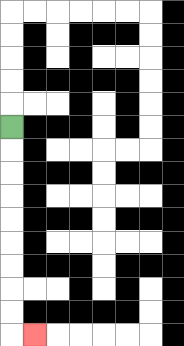{'start': '[0, 5]', 'end': '[1, 14]', 'path_directions': 'D,D,D,D,D,D,D,D,D,R', 'path_coordinates': '[[0, 5], [0, 6], [0, 7], [0, 8], [0, 9], [0, 10], [0, 11], [0, 12], [0, 13], [0, 14], [1, 14]]'}